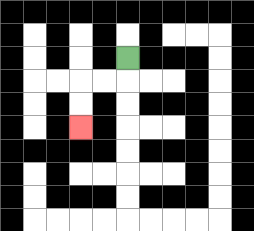{'start': '[5, 2]', 'end': '[3, 5]', 'path_directions': 'D,L,L,D,D', 'path_coordinates': '[[5, 2], [5, 3], [4, 3], [3, 3], [3, 4], [3, 5]]'}